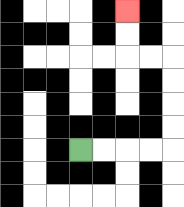{'start': '[3, 6]', 'end': '[5, 0]', 'path_directions': 'R,R,R,R,U,U,U,U,L,L,U,U', 'path_coordinates': '[[3, 6], [4, 6], [5, 6], [6, 6], [7, 6], [7, 5], [7, 4], [7, 3], [7, 2], [6, 2], [5, 2], [5, 1], [5, 0]]'}